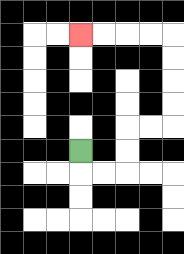{'start': '[3, 6]', 'end': '[3, 1]', 'path_directions': 'D,R,R,U,U,R,R,U,U,U,U,L,L,L,L', 'path_coordinates': '[[3, 6], [3, 7], [4, 7], [5, 7], [5, 6], [5, 5], [6, 5], [7, 5], [7, 4], [7, 3], [7, 2], [7, 1], [6, 1], [5, 1], [4, 1], [3, 1]]'}